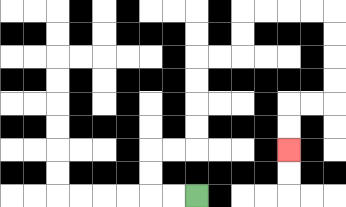{'start': '[8, 8]', 'end': '[12, 6]', 'path_directions': 'L,L,U,U,R,R,U,U,U,U,R,R,U,U,R,R,R,R,D,D,D,D,L,L,D,D', 'path_coordinates': '[[8, 8], [7, 8], [6, 8], [6, 7], [6, 6], [7, 6], [8, 6], [8, 5], [8, 4], [8, 3], [8, 2], [9, 2], [10, 2], [10, 1], [10, 0], [11, 0], [12, 0], [13, 0], [14, 0], [14, 1], [14, 2], [14, 3], [14, 4], [13, 4], [12, 4], [12, 5], [12, 6]]'}